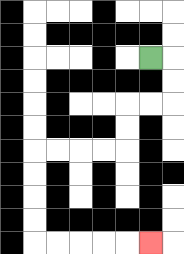{'start': '[6, 2]', 'end': '[6, 10]', 'path_directions': 'R,D,D,L,L,D,D,L,L,L,L,D,D,D,D,R,R,R,R,R', 'path_coordinates': '[[6, 2], [7, 2], [7, 3], [7, 4], [6, 4], [5, 4], [5, 5], [5, 6], [4, 6], [3, 6], [2, 6], [1, 6], [1, 7], [1, 8], [1, 9], [1, 10], [2, 10], [3, 10], [4, 10], [5, 10], [6, 10]]'}